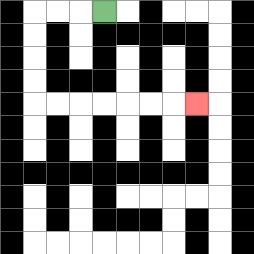{'start': '[4, 0]', 'end': '[8, 4]', 'path_directions': 'L,L,L,D,D,D,D,R,R,R,R,R,R,R', 'path_coordinates': '[[4, 0], [3, 0], [2, 0], [1, 0], [1, 1], [1, 2], [1, 3], [1, 4], [2, 4], [3, 4], [4, 4], [5, 4], [6, 4], [7, 4], [8, 4]]'}